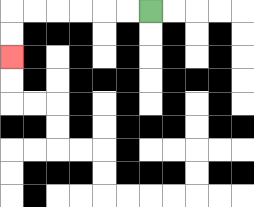{'start': '[6, 0]', 'end': '[0, 2]', 'path_directions': 'L,L,L,L,L,L,D,D', 'path_coordinates': '[[6, 0], [5, 0], [4, 0], [3, 0], [2, 0], [1, 0], [0, 0], [0, 1], [0, 2]]'}